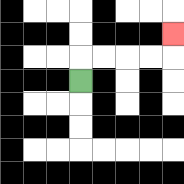{'start': '[3, 3]', 'end': '[7, 1]', 'path_directions': 'U,R,R,R,R,U', 'path_coordinates': '[[3, 3], [3, 2], [4, 2], [5, 2], [6, 2], [7, 2], [7, 1]]'}